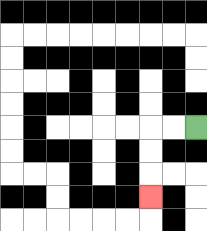{'start': '[8, 5]', 'end': '[6, 8]', 'path_directions': 'L,L,D,D,D', 'path_coordinates': '[[8, 5], [7, 5], [6, 5], [6, 6], [6, 7], [6, 8]]'}